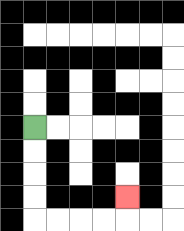{'start': '[1, 5]', 'end': '[5, 8]', 'path_directions': 'D,D,D,D,R,R,R,R,U', 'path_coordinates': '[[1, 5], [1, 6], [1, 7], [1, 8], [1, 9], [2, 9], [3, 9], [4, 9], [5, 9], [5, 8]]'}